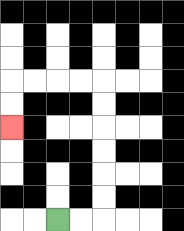{'start': '[2, 9]', 'end': '[0, 5]', 'path_directions': 'R,R,U,U,U,U,U,U,L,L,L,L,D,D', 'path_coordinates': '[[2, 9], [3, 9], [4, 9], [4, 8], [4, 7], [4, 6], [4, 5], [4, 4], [4, 3], [3, 3], [2, 3], [1, 3], [0, 3], [0, 4], [0, 5]]'}